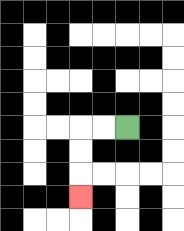{'start': '[5, 5]', 'end': '[3, 8]', 'path_directions': 'L,L,D,D,D', 'path_coordinates': '[[5, 5], [4, 5], [3, 5], [3, 6], [3, 7], [3, 8]]'}